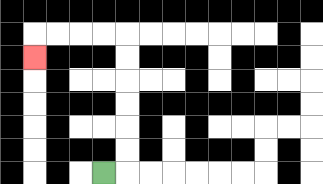{'start': '[4, 7]', 'end': '[1, 2]', 'path_directions': 'R,U,U,U,U,U,U,L,L,L,L,D', 'path_coordinates': '[[4, 7], [5, 7], [5, 6], [5, 5], [5, 4], [5, 3], [5, 2], [5, 1], [4, 1], [3, 1], [2, 1], [1, 1], [1, 2]]'}